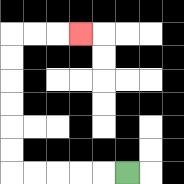{'start': '[5, 7]', 'end': '[3, 1]', 'path_directions': 'L,L,L,L,L,U,U,U,U,U,U,R,R,R', 'path_coordinates': '[[5, 7], [4, 7], [3, 7], [2, 7], [1, 7], [0, 7], [0, 6], [0, 5], [0, 4], [0, 3], [0, 2], [0, 1], [1, 1], [2, 1], [3, 1]]'}